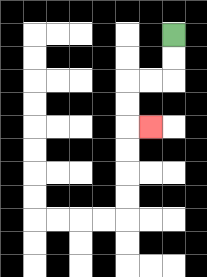{'start': '[7, 1]', 'end': '[6, 5]', 'path_directions': 'D,D,L,L,D,D,R', 'path_coordinates': '[[7, 1], [7, 2], [7, 3], [6, 3], [5, 3], [5, 4], [5, 5], [6, 5]]'}